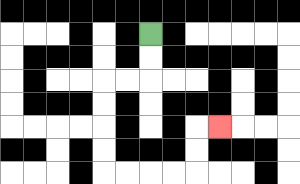{'start': '[6, 1]', 'end': '[9, 5]', 'path_directions': 'D,D,L,L,D,D,D,D,R,R,R,R,U,U,R', 'path_coordinates': '[[6, 1], [6, 2], [6, 3], [5, 3], [4, 3], [4, 4], [4, 5], [4, 6], [4, 7], [5, 7], [6, 7], [7, 7], [8, 7], [8, 6], [8, 5], [9, 5]]'}